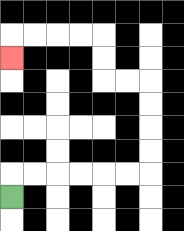{'start': '[0, 8]', 'end': '[0, 2]', 'path_directions': 'U,R,R,R,R,R,R,U,U,U,U,L,L,U,U,L,L,L,L,D', 'path_coordinates': '[[0, 8], [0, 7], [1, 7], [2, 7], [3, 7], [4, 7], [5, 7], [6, 7], [6, 6], [6, 5], [6, 4], [6, 3], [5, 3], [4, 3], [4, 2], [4, 1], [3, 1], [2, 1], [1, 1], [0, 1], [0, 2]]'}